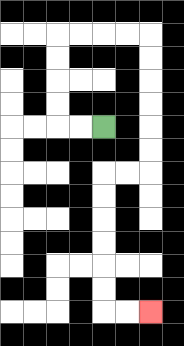{'start': '[4, 5]', 'end': '[6, 13]', 'path_directions': 'L,L,U,U,U,U,R,R,R,R,D,D,D,D,D,D,L,L,D,D,D,D,D,D,R,R', 'path_coordinates': '[[4, 5], [3, 5], [2, 5], [2, 4], [2, 3], [2, 2], [2, 1], [3, 1], [4, 1], [5, 1], [6, 1], [6, 2], [6, 3], [6, 4], [6, 5], [6, 6], [6, 7], [5, 7], [4, 7], [4, 8], [4, 9], [4, 10], [4, 11], [4, 12], [4, 13], [5, 13], [6, 13]]'}